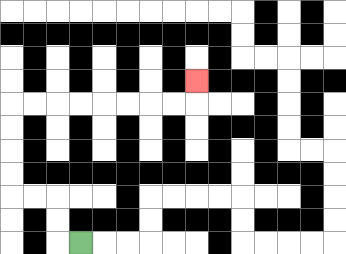{'start': '[3, 10]', 'end': '[8, 3]', 'path_directions': 'L,U,U,L,L,U,U,U,U,R,R,R,R,R,R,R,R,U', 'path_coordinates': '[[3, 10], [2, 10], [2, 9], [2, 8], [1, 8], [0, 8], [0, 7], [0, 6], [0, 5], [0, 4], [1, 4], [2, 4], [3, 4], [4, 4], [5, 4], [6, 4], [7, 4], [8, 4], [8, 3]]'}